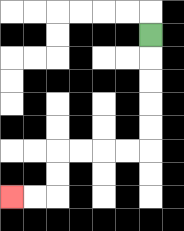{'start': '[6, 1]', 'end': '[0, 8]', 'path_directions': 'D,D,D,D,D,L,L,L,L,D,D,L,L', 'path_coordinates': '[[6, 1], [6, 2], [6, 3], [6, 4], [6, 5], [6, 6], [5, 6], [4, 6], [3, 6], [2, 6], [2, 7], [2, 8], [1, 8], [0, 8]]'}